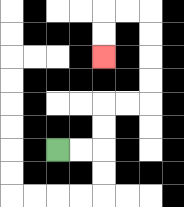{'start': '[2, 6]', 'end': '[4, 2]', 'path_directions': 'R,R,U,U,R,R,U,U,U,U,L,L,D,D', 'path_coordinates': '[[2, 6], [3, 6], [4, 6], [4, 5], [4, 4], [5, 4], [6, 4], [6, 3], [6, 2], [6, 1], [6, 0], [5, 0], [4, 0], [4, 1], [4, 2]]'}